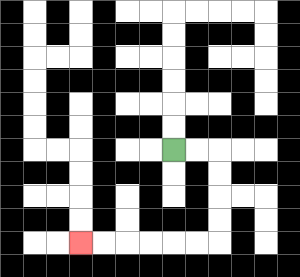{'start': '[7, 6]', 'end': '[3, 10]', 'path_directions': 'R,R,D,D,D,D,L,L,L,L,L,L', 'path_coordinates': '[[7, 6], [8, 6], [9, 6], [9, 7], [9, 8], [9, 9], [9, 10], [8, 10], [7, 10], [6, 10], [5, 10], [4, 10], [3, 10]]'}